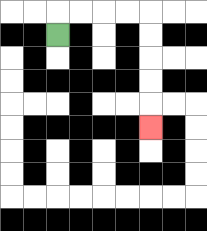{'start': '[2, 1]', 'end': '[6, 5]', 'path_directions': 'U,R,R,R,R,D,D,D,D,D', 'path_coordinates': '[[2, 1], [2, 0], [3, 0], [4, 0], [5, 0], [6, 0], [6, 1], [6, 2], [6, 3], [6, 4], [6, 5]]'}